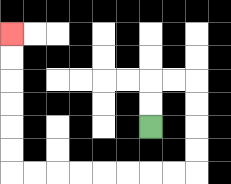{'start': '[6, 5]', 'end': '[0, 1]', 'path_directions': 'U,U,R,R,D,D,D,D,L,L,L,L,L,L,L,L,U,U,U,U,U,U', 'path_coordinates': '[[6, 5], [6, 4], [6, 3], [7, 3], [8, 3], [8, 4], [8, 5], [8, 6], [8, 7], [7, 7], [6, 7], [5, 7], [4, 7], [3, 7], [2, 7], [1, 7], [0, 7], [0, 6], [0, 5], [0, 4], [0, 3], [0, 2], [0, 1]]'}